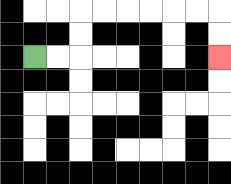{'start': '[1, 2]', 'end': '[9, 2]', 'path_directions': 'R,R,U,U,R,R,R,R,R,R,D,D', 'path_coordinates': '[[1, 2], [2, 2], [3, 2], [3, 1], [3, 0], [4, 0], [5, 0], [6, 0], [7, 0], [8, 0], [9, 0], [9, 1], [9, 2]]'}